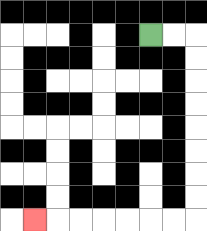{'start': '[6, 1]', 'end': '[1, 9]', 'path_directions': 'R,R,D,D,D,D,D,D,D,D,L,L,L,L,L,L,L', 'path_coordinates': '[[6, 1], [7, 1], [8, 1], [8, 2], [8, 3], [8, 4], [8, 5], [8, 6], [8, 7], [8, 8], [8, 9], [7, 9], [6, 9], [5, 9], [4, 9], [3, 9], [2, 9], [1, 9]]'}